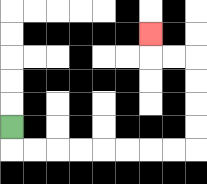{'start': '[0, 5]', 'end': '[6, 1]', 'path_directions': 'D,R,R,R,R,R,R,R,R,U,U,U,U,L,L,U', 'path_coordinates': '[[0, 5], [0, 6], [1, 6], [2, 6], [3, 6], [4, 6], [5, 6], [6, 6], [7, 6], [8, 6], [8, 5], [8, 4], [8, 3], [8, 2], [7, 2], [6, 2], [6, 1]]'}